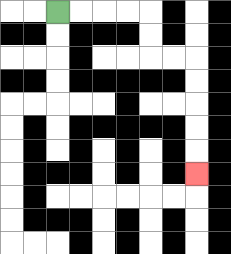{'start': '[2, 0]', 'end': '[8, 7]', 'path_directions': 'R,R,R,R,D,D,R,R,D,D,D,D,D', 'path_coordinates': '[[2, 0], [3, 0], [4, 0], [5, 0], [6, 0], [6, 1], [6, 2], [7, 2], [8, 2], [8, 3], [8, 4], [8, 5], [8, 6], [8, 7]]'}